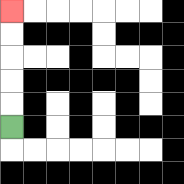{'start': '[0, 5]', 'end': '[0, 0]', 'path_directions': 'U,U,U,U,U', 'path_coordinates': '[[0, 5], [0, 4], [0, 3], [0, 2], [0, 1], [0, 0]]'}